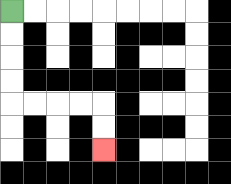{'start': '[0, 0]', 'end': '[4, 6]', 'path_directions': 'D,D,D,D,R,R,R,R,D,D', 'path_coordinates': '[[0, 0], [0, 1], [0, 2], [0, 3], [0, 4], [1, 4], [2, 4], [3, 4], [4, 4], [4, 5], [4, 6]]'}